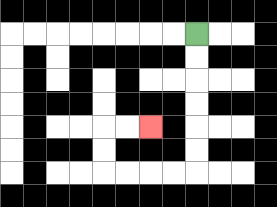{'start': '[8, 1]', 'end': '[6, 5]', 'path_directions': 'D,D,D,D,D,D,L,L,L,L,U,U,R,R', 'path_coordinates': '[[8, 1], [8, 2], [8, 3], [8, 4], [8, 5], [8, 6], [8, 7], [7, 7], [6, 7], [5, 7], [4, 7], [4, 6], [4, 5], [5, 5], [6, 5]]'}